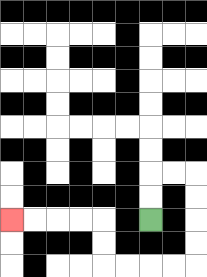{'start': '[6, 9]', 'end': '[0, 9]', 'path_directions': 'U,U,R,R,D,D,D,D,L,L,L,L,U,U,L,L,L,L', 'path_coordinates': '[[6, 9], [6, 8], [6, 7], [7, 7], [8, 7], [8, 8], [8, 9], [8, 10], [8, 11], [7, 11], [6, 11], [5, 11], [4, 11], [4, 10], [4, 9], [3, 9], [2, 9], [1, 9], [0, 9]]'}